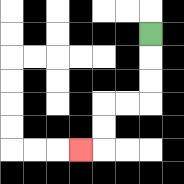{'start': '[6, 1]', 'end': '[3, 6]', 'path_directions': 'D,D,D,L,L,D,D,L', 'path_coordinates': '[[6, 1], [6, 2], [6, 3], [6, 4], [5, 4], [4, 4], [4, 5], [4, 6], [3, 6]]'}